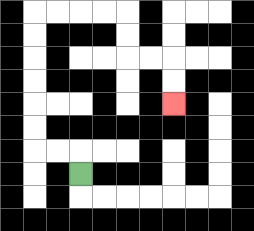{'start': '[3, 7]', 'end': '[7, 4]', 'path_directions': 'U,L,L,U,U,U,U,U,U,R,R,R,R,D,D,R,R,D,D', 'path_coordinates': '[[3, 7], [3, 6], [2, 6], [1, 6], [1, 5], [1, 4], [1, 3], [1, 2], [1, 1], [1, 0], [2, 0], [3, 0], [4, 0], [5, 0], [5, 1], [5, 2], [6, 2], [7, 2], [7, 3], [7, 4]]'}